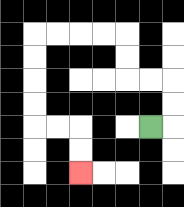{'start': '[6, 5]', 'end': '[3, 7]', 'path_directions': 'R,U,U,L,L,U,U,L,L,L,L,D,D,D,D,R,R,D,D', 'path_coordinates': '[[6, 5], [7, 5], [7, 4], [7, 3], [6, 3], [5, 3], [5, 2], [5, 1], [4, 1], [3, 1], [2, 1], [1, 1], [1, 2], [1, 3], [1, 4], [1, 5], [2, 5], [3, 5], [3, 6], [3, 7]]'}